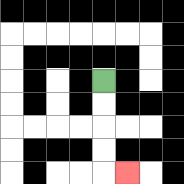{'start': '[4, 3]', 'end': '[5, 7]', 'path_directions': 'D,D,D,D,R', 'path_coordinates': '[[4, 3], [4, 4], [4, 5], [4, 6], [4, 7], [5, 7]]'}